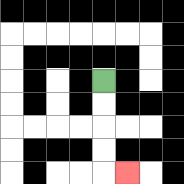{'start': '[4, 3]', 'end': '[5, 7]', 'path_directions': 'D,D,D,D,R', 'path_coordinates': '[[4, 3], [4, 4], [4, 5], [4, 6], [4, 7], [5, 7]]'}